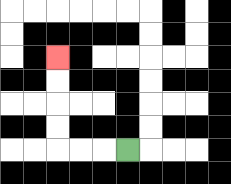{'start': '[5, 6]', 'end': '[2, 2]', 'path_directions': 'L,L,L,U,U,U,U', 'path_coordinates': '[[5, 6], [4, 6], [3, 6], [2, 6], [2, 5], [2, 4], [2, 3], [2, 2]]'}